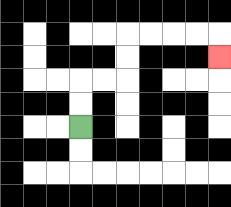{'start': '[3, 5]', 'end': '[9, 2]', 'path_directions': 'U,U,R,R,U,U,R,R,R,R,D', 'path_coordinates': '[[3, 5], [3, 4], [3, 3], [4, 3], [5, 3], [5, 2], [5, 1], [6, 1], [7, 1], [8, 1], [9, 1], [9, 2]]'}